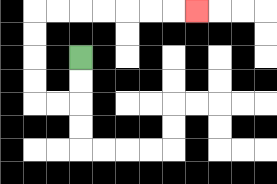{'start': '[3, 2]', 'end': '[8, 0]', 'path_directions': 'D,D,L,L,U,U,U,U,R,R,R,R,R,R,R', 'path_coordinates': '[[3, 2], [3, 3], [3, 4], [2, 4], [1, 4], [1, 3], [1, 2], [1, 1], [1, 0], [2, 0], [3, 0], [4, 0], [5, 0], [6, 0], [7, 0], [8, 0]]'}